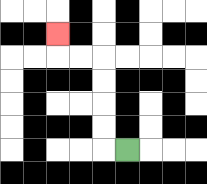{'start': '[5, 6]', 'end': '[2, 1]', 'path_directions': 'L,U,U,U,U,L,L,U', 'path_coordinates': '[[5, 6], [4, 6], [4, 5], [4, 4], [4, 3], [4, 2], [3, 2], [2, 2], [2, 1]]'}